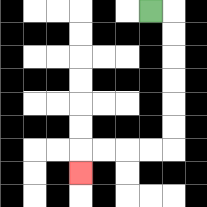{'start': '[6, 0]', 'end': '[3, 7]', 'path_directions': 'R,D,D,D,D,D,D,L,L,L,L,D', 'path_coordinates': '[[6, 0], [7, 0], [7, 1], [7, 2], [7, 3], [7, 4], [7, 5], [7, 6], [6, 6], [5, 6], [4, 6], [3, 6], [3, 7]]'}